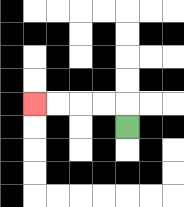{'start': '[5, 5]', 'end': '[1, 4]', 'path_directions': 'U,L,L,L,L', 'path_coordinates': '[[5, 5], [5, 4], [4, 4], [3, 4], [2, 4], [1, 4]]'}